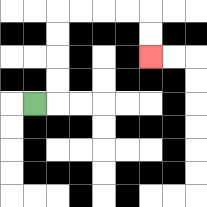{'start': '[1, 4]', 'end': '[6, 2]', 'path_directions': 'R,U,U,U,U,R,R,R,R,D,D', 'path_coordinates': '[[1, 4], [2, 4], [2, 3], [2, 2], [2, 1], [2, 0], [3, 0], [4, 0], [5, 0], [6, 0], [6, 1], [6, 2]]'}